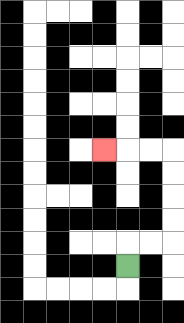{'start': '[5, 11]', 'end': '[4, 6]', 'path_directions': 'U,R,R,U,U,U,U,L,L,L', 'path_coordinates': '[[5, 11], [5, 10], [6, 10], [7, 10], [7, 9], [7, 8], [7, 7], [7, 6], [6, 6], [5, 6], [4, 6]]'}